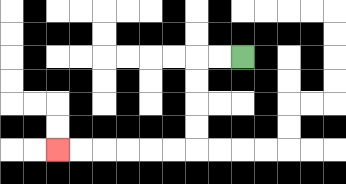{'start': '[10, 2]', 'end': '[2, 6]', 'path_directions': 'L,L,D,D,D,D,L,L,L,L,L,L', 'path_coordinates': '[[10, 2], [9, 2], [8, 2], [8, 3], [8, 4], [8, 5], [8, 6], [7, 6], [6, 6], [5, 6], [4, 6], [3, 6], [2, 6]]'}